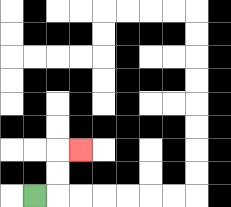{'start': '[1, 8]', 'end': '[3, 6]', 'path_directions': 'R,U,U,R', 'path_coordinates': '[[1, 8], [2, 8], [2, 7], [2, 6], [3, 6]]'}